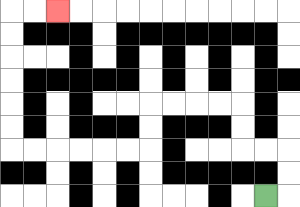{'start': '[11, 8]', 'end': '[2, 0]', 'path_directions': 'R,U,U,L,L,U,U,L,L,L,L,D,D,L,L,L,L,L,L,U,U,U,U,U,U,R,R', 'path_coordinates': '[[11, 8], [12, 8], [12, 7], [12, 6], [11, 6], [10, 6], [10, 5], [10, 4], [9, 4], [8, 4], [7, 4], [6, 4], [6, 5], [6, 6], [5, 6], [4, 6], [3, 6], [2, 6], [1, 6], [0, 6], [0, 5], [0, 4], [0, 3], [0, 2], [0, 1], [0, 0], [1, 0], [2, 0]]'}